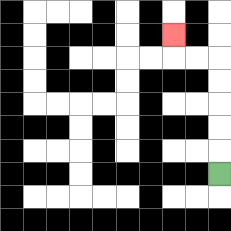{'start': '[9, 7]', 'end': '[7, 1]', 'path_directions': 'U,U,U,U,U,L,L,U', 'path_coordinates': '[[9, 7], [9, 6], [9, 5], [9, 4], [9, 3], [9, 2], [8, 2], [7, 2], [7, 1]]'}